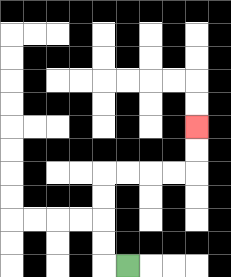{'start': '[5, 11]', 'end': '[8, 5]', 'path_directions': 'L,U,U,U,U,R,R,R,R,U,U', 'path_coordinates': '[[5, 11], [4, 11], [4, 10], [4, 9], [4, 8], [4, 7], [5, 7], [6, 7], [7, 7], [8, 7], [8, 6], [8, 5]]'}